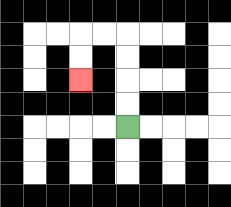{'start': '[5, 5]', 'end': '[3, 3]', 'path_directions': 'U,U,U,U,L,L,D,D', 'path_coordinates': '[[5, 5], [5, 4], [5, 3], [5, 2], [5, 1], [4, 1], [3, 1], [3, 2], [3, 3]]'}